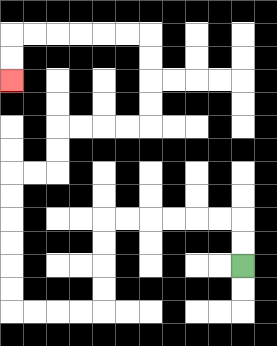{'start': '[10, 11]', 'end': '[0, 3]', 'path_directions': 'U,U,L,L,L,L,L,L,D,D,D,D,L,L,L,L,U,U,U,U,U,U,R,R,U,U,R,R,R,R,U,U,U,U,L,L,L,L,L,L,D,D', 'path_coordinates': '[[10, 11], [10, 10], [10, 9], [9, 9], [8, 9], [7, 9], [6, 9], [5, 9], [4, 9], [4, 10], [4, 11], [4, 12], [4, 13], [3, 13], [2, 13], [1, 13], [0, 13], [0, 12], [0, 11], [0, 10], [0, 9], [0, 8], [0, 7], [1, 7], [2, 7], [2, 6], [2, 5], [3, 5], [4, 5], [5, 5], [6, 5], [6, 4], [6, 3], [6, 2], [6, 1], [5, 1], [4, 1], [3, 1], [2, 1], [1, 1], [0, 1], [0, 2], [0, 3]]'}